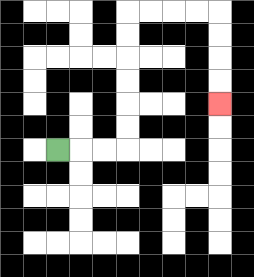{'start': '[2, 6]', 'end': '[9, 4]', 'path_directions': 'R,R,R,U,U,U,U,U,U,R,R,R,R,D,D,D,D', 'path_coordinates': '[[2, 6], [3, 6], [4, 6], [5, 6], [5, 5], [5, 4], [5, 3], [5, 2], [5, 1], [5, 0], [6, 0], [7, 0], [8, 0], [9, 0], [9, 1], [9, 2], [9, 3], [9, 4]]'}